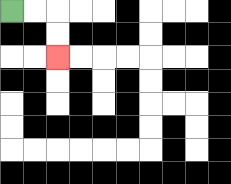{'start': '[0, 0]', 'end': '[2, 2]', 'path_directions': 'R,R,D,D', 'path_coordinates': '[[0, 0], [1, 0], [2, 0], [2, 1], [2, 2]]'}